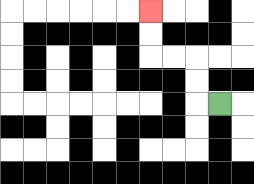{'start': '[9, 4]', 'end': '[6, 0]', 'path_directions': 'L,U,U,L,L,U,U', 'path_coordinates': '[[9, 4], [8, 4], [8, 3], [8, 2], [7, 2], [6, 2], [6, 1], [6, 0]]'}